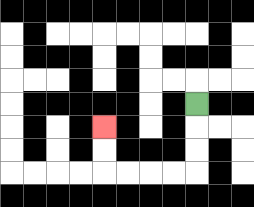{'start': '[8, 4]', 'end': '[4, 5]', 'path_directions': 'D,D,D,L,L,L,L,U,U', 'path_coordinates': '[[8, 4], [8, 5], [8, 6], [8, 7], [7, 7], [6, 7], [5, 7], [4, 7], [4, 6], [4, 5]]'}